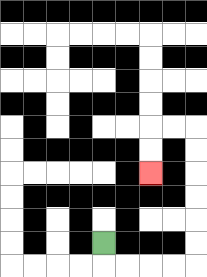{'start': '[4, 10]', 'end': '[6, 7]', 'path_directions': 'D,R,R,R,R,U,U,U,U,U,U,L,L,D,D', 'path_coordinates': '[[4, 10], [4, 11], [5, 11], [6, 11], [7, 11], [8, 11], [8, 10], [8, 9], [8, 8], [8, 7], [8, 6], [8, 5], [7, 5], [6, 5], [6, 6], [6, 7]]'}